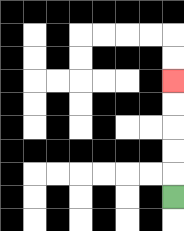{'start': '[7, 8]', 'end': '[7, 3]', 'path_directions': 'U,U,U,U,U', 'path_coordinates': '[[7, 8], [7, 7], [7, 6], [7, 5], [7, 4], [7, 3]]'}